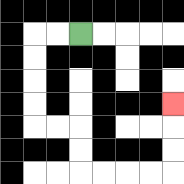{'start': '[3, 1]', 'end': '[7, 4]', 'path_directions': 'L,L,D,D,D,D,R,R,D,D,R,R,R,R,U,U,U', 'path_coordinates': '[[3, 1], [2, 1], [1, 1], [1, 2], [1, 3], [1, 4], [1, 5], [2, 5], [3, 5], [3, 6], [3, 7], [4, 7], [5, 7], [6, 7], [7, 7], [7, 6], [7, 5], [7, 4]]'}